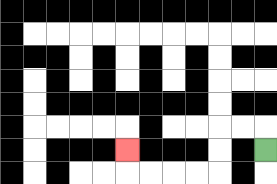{'start': '[11, 6]', 'end': '[5, 6]', 'path_directions': 'U,L,L,D,D,L,L,L,L,U', 'path_coordinates': '[[11, 6], [11, 5], [10, 5], [9, 5], [9, 6], [9, 7], [8, 7], [7, 7], [6, 7], [5, 7], [5, 6]]'}